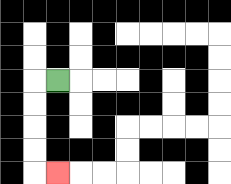{'start': '[2, 3]', 'end': '[2, 7]', 'path_directions': 'L,D,D,D,D,R', 'path_coordinates': '[[2, 3], [1, 3], [1, 4], [1, 5], [1, 6], [1, 7], [2, 7]]'}